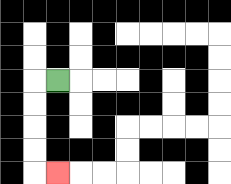{'start': '[2, 3]', 'end': '[2, 7]', 'path_directions': 'L,D,D,D,D,R', 'path_coordinates': '[[2, 3], [1, 3], [1, 4], [1, 5], [1, 6], [1, 7], [2, 7]]'}